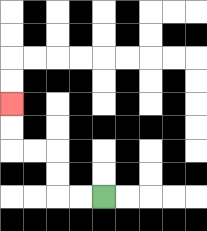{'start': '[4, 8]', 'end': '[0, 4]', 'path_directions': 'L,L,U,U,L,L,U,U', 'path_coordinates': '[[4, 8], [3, 8], [2, 8], [2, 7], [2, 6], [1, 6], [0, 6], [0, 5], [0, 4]]'}